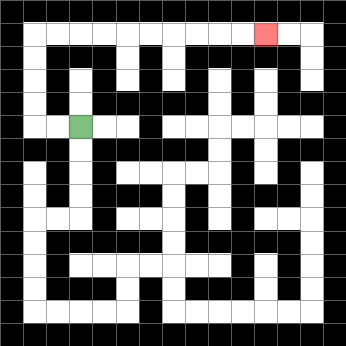{'start': '[3, 5]', 'end': '[11, 1]', 'path_directions': 'L,L,U,U,U,U,R,R,R,R,R,R,R,R,R,R', 'path_coordinates': '[[3, 5], [2, 5], [1, 5], [1, 4], [1, 3], [1, 2], [1, 1], [2, 1], [3, 1], [4, 1], [5, 1], [6, 1], [7, 1], [8, 1], [9, 1], [10, 1], [11, 1]]'}